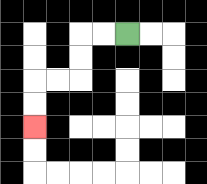{'start': '[5, 1]', 'end': '[1, 5]', 'path_directions': 'L,L,D,D,L,L,D,D', 'path_coordinates': '[[5, 1], [4, 1], [3, 1], [3, 2], [3, 3], [2, 3], [1, 3], [1, 4], [1, 5]]'}